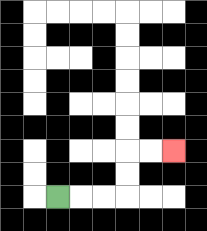{'start': '[2, 8]', 'end': '[7, 6]', 'path_directions': 'R,R,R,U,U,R,R', 'path_coordinates': '[[2, 8], [3, 8], [4, 8], [5, 8], [5, 7], [5, 6], [6, 6], [7, 6]]'}